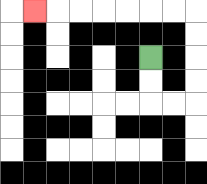{'start': '[6, 2]', 'end': '[1, 0]', 'path_directions': 'D,D,R,R,U,U,U,U,L,L,L,L,L,L,L', 'path_coordinates': '[[6, 2], [6, 3], [6, 4], [7, 4], [8, 4], [8, 3], [8, 2], [8, 1], [8, 0], [7, 0], [6, 0], [5, 0], [4, 0], [3, 0], [2, 0], [1, 0]]'}